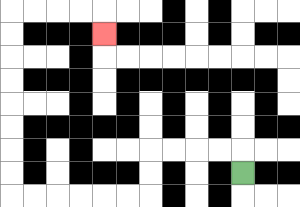{'start': '[10, 7]', 'end': '[4, 1]', 'path_directions': 'U,L,L,L,L,D,D,L,L,L,L,L,L,U,U,U,U,U,U,U,U,R,R,R,R,D', 'path_coordinates': '[[10, 7], [10, 6], [9, 6], [8, 6], [7, 6], [6, 6], [6, 7], [6, 8], [5, 8], [4, 8], [3, 8], [2, 8], [1, 8], [0, 8], [0, 7], [0, 6], [0, 5], [0, 4], [0, 3], [0, 2], [0, 1], [0, 0], [1, 0], [2, 0], [3, 0], [4, 0], [4, 1]]'}